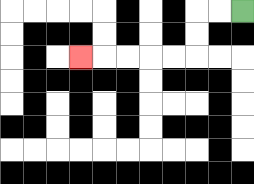{'start': '[10, 0]', 'end': '[3, 2]', 'path_directions': 'L,L,D,D,L,L,L,L,L', 'path_coordinates': '[[10, 0], [9, 0], [8, 0], [8, 1], [8, 2], [7, 2], [6, 2], [5, 2], [4, 2], [3, 2]]'}